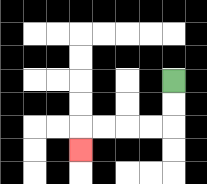{'start': '[7, 3]', 'end': '[3, 6]', 'path_directions': 'D,D,L,L,L,L,D', 'path_coordinates': '[[7, 3], [7, 4], [7, 5], [6, 5], [5, 5], [4, 5], [3, 5], [3, 6]]'}